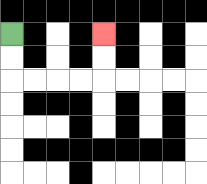{'start': '[0, 1]', 'end': '[4, 1]', 'path_directions': 'D,D,R,R,R,R,U,U', 'path_coordinates': '[[0, 1], [0, 2], [0, 3], [1, 3], [2, 3], [3, 3], [4, 3], [4, 2], [4, 1]]'}